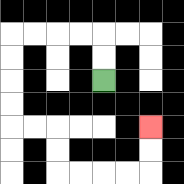{'start': '[4, 3]', 'end': '[6, 5]', 'path_directions': 'U,U,L,L,L,L,D,D,D,D,R,R,D,D,R,R,R,R,U,U', 'path_coordinates': '[[4, 3], [4, 2], [4, 1], [3, 1], [2, 1], [1, 1], [0, 1], [0, 2], [0, 3], [0, 4], [0, 5], [1, 5], [2, 5], [2, 6], [2, 7], [3, 7], [4, 7], [5, 7], [6, 7], [6, 6], [6, 5]]'}